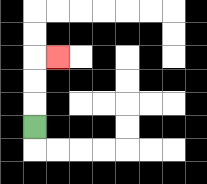{'start': '[1, 5]', 'end': '[2, 2]', 'path_directions': 'U,U,U,R', 'path_coordinates': '[[1, 5], [1, 4], [1, 3], [1, 2], [2, 2]]'}